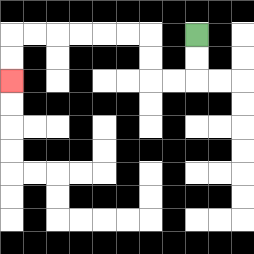{'start': '[8, 1]', 'end': '[0, 3]', 'path_directions': 'D,D,L,L,U,U,L,L,L,L,L,L,D,D', 'path_coordinates': '[[8, 1], [8, 2], [8, 3], [7, 3], [6, 3], [6, 2], [6, 1], [5, 1], [4, 1], [3, 1], [2, 1], [1, 1], [0, 1], [0, 2], [0, 3]]'}